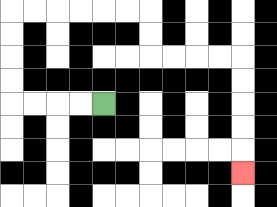{'start': '[4, 4]', 'end': '[10, 7]', 'path_directions': 'L,L,L,L,U,U,U,U,R,R,R,R,R,R,D,D,R,R,R,R,D,D,D,D,D', 'path_coordinates': '[[4, 4], [3, 4], [2, 4], [1, 4], [0, 4], [0, 3], [0, 2], [0, 1], [0, 0], [1, 0], [2, 0], [3, 0], [4, 0], [5, 0], [6, 0], [6, 1], [6, 2], [7, 2], [8, 2], [9, 2], [10, 2], [10, 3], [10, 4], [10, 5], [10, 6], [10, 7]]'}